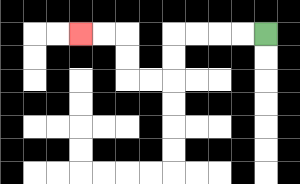{'start': '[11, 1]', 'end': '[3, 1]', 'path_directions': 'L,L,L,L,D,D,L,L,U,U,L,L', 'path_coordinates': '[[11, 1], [10, 1], [9, 1], [8, 1], [7, 1], [7, 2], [7, 3], [6, 3], [5, 3], [5, 2], [5, 1], [4, 1], [3, 1]]'}